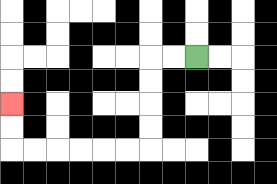{'start': '[8, 2]', 'end': '[0, 4]', 'path_directions': 'L,L,D,D,D,D,L,L,L,L,L,L,U,U', 'path_coordinates': '[[8, 2], [7, 2], [6, 2], [6, 3], [6, 4], [6, 5], [6, 6], [5, 6], [4, 6], [3, 6], [2, 6], [1, 6], [0, 6], [0, 5], [0, 4]]'}